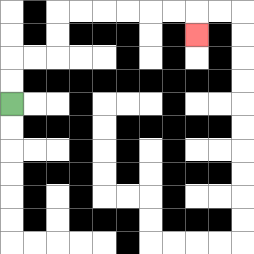{'start': '[0, 4]', 'end': '[8, 1]', 'path_directions': 'U,U,R,R,U,U,R,R,R,R,R,R,D', 'path_coordinates': '[[0, 4], [0, 3], [0, 2], [1, 2], [2, 2], [2, 1], [2, 0], [3, 0], [4, 0], [5, 0], [6, 0], [7, 0], [8, 0], [8, 1]]'}